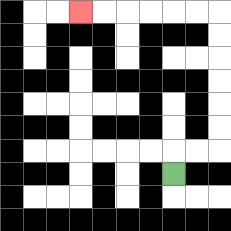{'start': '[7, 7]', 'end': '[3, 0]', 'path_directions': 'U,R,R,U,U,U,U,U,U,L,L,L,L,L,L', 'path_coordinates': '[[7, 7], [7, 6], [8, 6], [9, 6], [9, 5], [9, 4], [9, 3], [9, 2], [9, 1], [9, 0], [8, 0], [7, 0], [6, 0], [5, 0], [4, 0], [3, 0]]'}